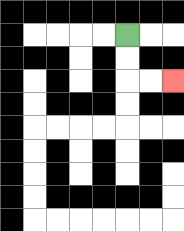{'start': '[5, 1]', 'end': '[7, 3]', 'path_directions': 'D,D,R,R', 'path_coordinates': '[[5, 1], [5, 2], [5, 3], [6, 3], [7, 3]]'}